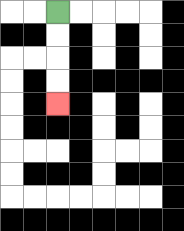{'start': '[2, 0]', 'end': '[2, 4]', 'path_directions': 'D,D,D,D', 'path_coordinates': '[[2, 0], [2, 1], [2, 2], [2, 3], [2, 4]]'}